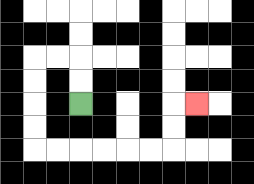{'start': '[3, 4]', 'end': '[8, 4]', 'path_directions': 'U,U,L,L,D,D,D,D,R,R,R,R,R,R,U,U,R', 'path_coordinates': '[[3, 4], [3, 3], [3, 2], [2, 2], [1, 2], [1, 3], [1, 4], [1, 5], [1, 6], [2, 6], [3, 6], [4, 6], [5, 6], [6, 6], [7, 6], [7, 5], [7, 4], [8, 4]]'}